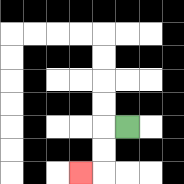{'start': '[5, 5]', 'end': '[3, 7]', 'path_directions': 'L,D,D,L', 'path_coordinates': '[[5, 5], [4, 5], [4, 6], [4, 7], [3, 7]]'}